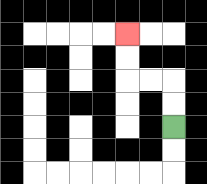{'start': '[7, 5]', 'end': '[5, 1]', 'path_directions': 'U,U,L,L,U,U', 'path_coordinates': '[[7, 5], [7, 4], [7, 3], [6, 3], [5, 3], [5, 2], [5, 1]]'}